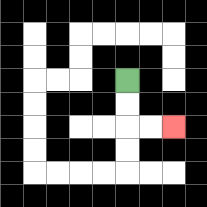{'start': '[5, 3]', 'end': '[7, 5]', 'path_directions': 'D,D,R,R', 'path_coordinates': '[[5, 3], [5, 4], [5, 5], [6, 5], [7, 5]]'}